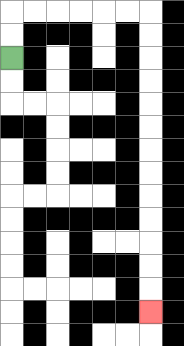{'start': '[0, 2]', 'end': '[6, 13]', 'path_directions': 'U,U,R,R,R,R,R,R,D,D,D,D,D,D,D,D,D,D,D,D,D', 'path_coordinates': '[[0, 2], [0, 1], [0, 0], [1, 0], [2, 0], [3, 0], [4, 0], [5, 0], [6, 0], [6, 1], [6, 2], [6, 3], [6, 4], [6, 5], [6, 6], [6, 7], [6, 8], [6, 9], [6, 10], [6, 11], [6, 12], [6, 13]]'}